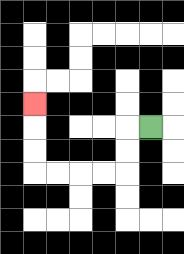{'start': '[6, 5]', 'end': '[1, 4]', 'path_directions': 'L,D,D,L,L,L,L,U,U,U', 'path_coordinates': '[[6, 5], [5, 5], [5, 6], [5, 7], [4, 7], [3, 7], [2, 7], [1, 7], [1, 6], [1, 5], [1, 4]]'}